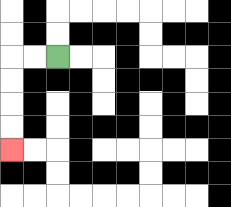{'start': '[2, 2]', 'end': '[0, 6]', 'path_directions': 'L,L,D,D,D,D', 'path_coordinates': '[[2, 2], [1, 2], [0, 2], [0, 3], [0, 4], [0, 5], [0, 6]]'}